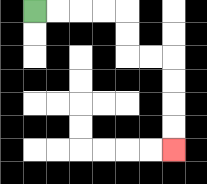{'start': '[1, 0]', 'end': '[7, 6]', 'path_directions': 'R,R,R,R,D,D,R,R,D,D,D,D', 'path_coordinates': '[[1, 0], [2, 0], [3, 0], [4, 0], [5, 0], [5, 1], [5, 2], [6, 2], [7, 2], [7, 3], [7, 4], [7, 5], [7, 6]]'}